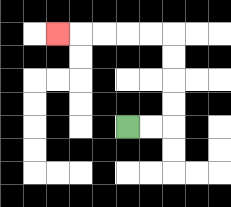{'start': '[5, 5]', 'end': '[2, 1]', 'path_directions': 'R,R,U,U,U,U,L,L,L,L,L', 'path_coordinates': '[[5, 5], [6, 5], [7, 5], [7, 4], [7, 3], [7, 2], [7, 1], [6, 1], [5, 1], [4, 1], [3, 1], [2, 1]]'}